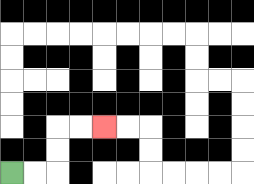{'start': '[0, 7]', 'end': '[4, 5]', 'path_directions': 'R,R,U,U,R,R', 'path_coordinates': '[[0, 7], [1, 7], [2, 7], [2, 6], [2, 5], [3, 5], [4, 5]]'}